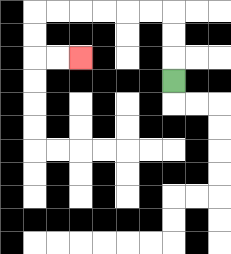{'start': '[7, 3]', 'end': '[3, 2]', 'path_directions': 'U,U,U,L,L,L,L,L,L,D,D,R,R', 'path_coordinates': '[[7, 3], [7, 2], [7, 1], [7, 0], [6, 0], [5, 0], [4, 0], [3, 0], [2, 0], [1, 0], [1, 1], [1, 2], [2, 2], [3, 2]]'}